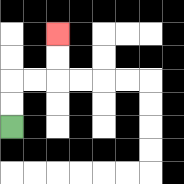{'start': '[0, 5]', 'end': '[2, 1]', 'path_directions': 'U,U,R,R,U,U', 'path_coordinates': '[[0, 5], [0, 4], [0, 3], [1, 3], [2, 3], [2, 2], [2, 1]]'}